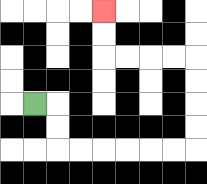{'start': '[1, 4]', 'end': '[4, 0]', 'path_directions': 'R,D,D,R,R,R,R,R,R,U,U,U,U,L,L,L,L,U,U', 'path_coordinates': '[[1, 4], [2, 4], [2, 5], [2, 6], [3, 6], [4, 6], [5, 6], [6, 6], [7, 6], [8, 6], [8, 5], [8, 4], [8, 3], [8, 2], [7, 2], [6, 2], [5, 2], [4, 2], [4, 1], [4, 0]]'}